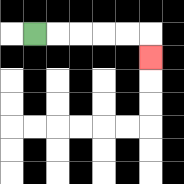{'start': '[1, 1]', 'end': '[6, 2]', 'path_directions': 'R,R,R,R,R,D', 'path_coordinates': '[[1, 1], [2, 1], [3, 1], [4, 1], [5, 1], [6, 1], [6, 2]]'}